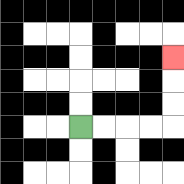{'start': '[3, 5]', 'end': '[7, 2]', 'path_directions': 'R,R,R,R,U,U,U', 'path_coordinates': '[[3, 5], [4, 5], [5, 5], [6, 5], [7, 5], [7, 4], [7, 3], [7, 2]]'}